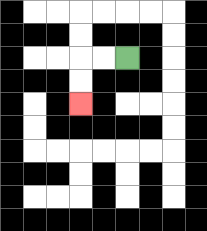{'start': '[5, 2]', 'end': '[3, 4]', 'path_directions': 'L,L,D,D', 'path_coordinates': '[[5, 2], [4, 2], [3, 2], [3, 3], [3, 4]]'}